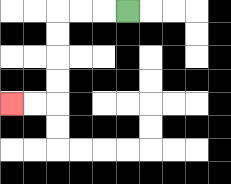{'start': '[5, 0]', 'end': '[0, 4]', 'path_directions': 'L,L,L,D,D,D,D,L,L', 'path_coordinates': '[[5, 0], [4, 0], [3, 0], [2, 0], [2, 1], [2, 2], [2, 3], [2, 4], [1, 4], [0, 4]]'}